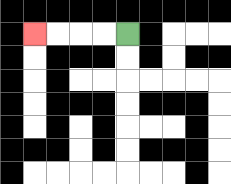{'start': '[5, 1]', 'end': '[1, 1]', 'path_directions': 'L,L,L,L', 'path_coordinates': '[[5, 1], [4, 1], [3, 1], [2, 1], [1, 1]]'}